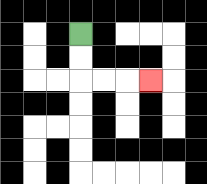{'start': '[3, 1]', 'end': '[6, 3]', 'path_directions': 'D,D,R,R,R', 'path_coordinates': '[[3, 1], [3, 2], [3, 3], [4, 3], [5, 3], [6, 3]]'}